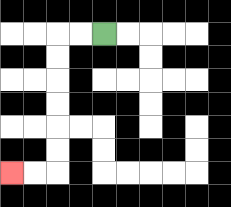{'start': '[4, 1]', 'end': '[0, 7]', 'path_directions': 'L,L,D,D,D,D,D,D,L,L', 'path_coordinates': '[[4, 1], [3, 1], [2, 1], [2, 2], [2, 3], [2, 4], [2, 5], [2, 6], [2, 7], [1, 7], [0, 7]]'}